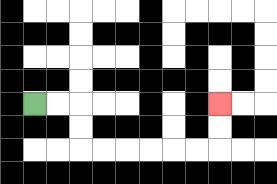{'start': '[1, 4]', 'end': '[9, 4]', 'path_directions': 'R,R,D,D,R,R,R,R,R,R,U,U', 'path_coordinates': '[[1, 4], [2, 4], [3, 4], [3, 5], [3, 6], [4, 6], [5, 6], [6, 6], [7, 6], [8, 6], [9, 6], [9, 5], [9, 4]]'}